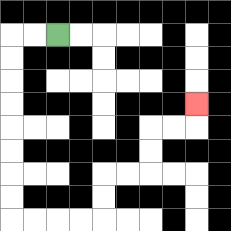{'start': '[2, 1]', 'end': '[8, 4]', 'path_directions': 'L,L,D,D,D,D,D,D,D,D,R,R,R,R,U,U,R,R,U,U,R,R,U', 'path_coordinates': '[[2, 1], [1, 1], [0, 1], [0, 2], [0, 3], [0, 4], [0, 5], [0, 6], [0, 7], [0, 8], [0, 9], [1, 9], [2, 9], [3, 9], [4, 9], [4, 8], [4, 7], [5, 7], [6, 7], [6, 6], [6, 5], [7, 5], [8, 5], [8, 4]]'}